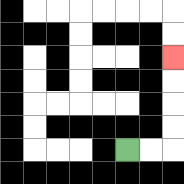{'start': '[5, 6]', 'end': '[7, 2]', 'path_directions': 'R,R,U,U,U,U', 'path_coordinates': '[[5, 6], [6, 6], [7, 6], [7, 5], [7, 4], [7, 3], [7, 2]]'}